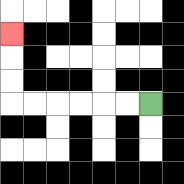{'start': '[6, 4]', 'end': '[0, 1]', 'path_directions': 'L,L,L,L,L,L,U,U,U', 'path_coordinates': '[[6, 4], [5, 4], [4, 4], [3, 4], [2, 4], [1, 4], [0, 4], [0, 3], [0, 2], [0, 1]]'}